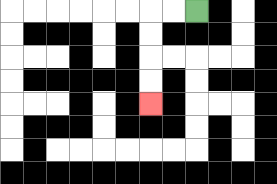{'start': '[8, 0]', 'end': '[6, 4]', 'path_directions': 'L,L,D,D,D,D', 'path_coordinates': '[[8, 0], [7, 0], [6, 0], [6, 1], [6, 2], [6, 3], [6, 4]]'}